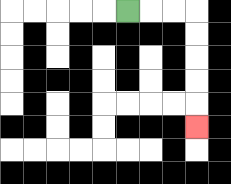{'start': '[5, 0]', 'end': '[8, 5]', 'path_directions': 'R,R,R,D,D,D,D,D', 'path_coordinates': '[[5, 0], [6, 0], [7, 0], [8, 0], [8, 1], [8, 2], [8, 3], [8, 4], [8, 5]]'}